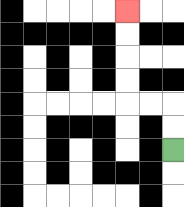{'start': '[7, 6]', 'end': '[5, 0]', 'path_directions': 'U,U,L,L,U,U,U,U', 'path_coordinates': '[[7, 6], [7, 5], [7, 4], [6, 4], [5, 4], [5, 3], [5, 2], [5, 1], [5, 0]]'}